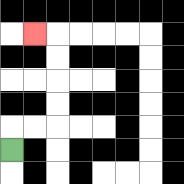{'start': '[0, 6]', 'end': '[1, 1]', 'path_directions': 'U,R,R,U,U,U,U,L', 'path_coordinates': '[[0, 6], [0, 5], [1, 5], [2, 5], [2, 4], [2, 3], [2, 2], [2, 1], [1, 1]]'}